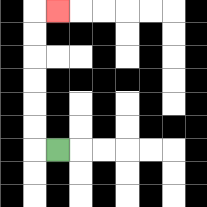{'start': '[2, 6]', 'end': '[2, 0]', 'path_directions': 'L,U,U,U,U,U,U,R', 'path_coordinates': '[[2, 6], [1, 6], [1, 5], [1, 4], [1, 3], [1, 2], [1, 1], [1, 0], [2, 0]]'}